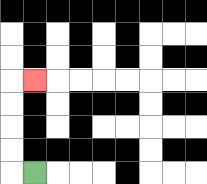{'start': '[1, 7]', 'end': '[1, 3]', 'path_directions': 'L,U,U,U,U,R', 'path_coordinates': '[[1, 7], [0, 7], [0, 6], [0, 5], [0, 4], [0, 3], [1, 3]]'}